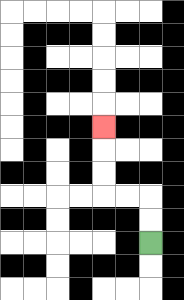{'start': '[6, 10]', 'end': '[4, 5]', 'path_directions': 'U,U,L,L,U,U,U', 'path_coordinates': '[[6, 10], [6, 9], [6, 8], [5, 8], [4, 8], [4, 7], [4, 6], [4, 5]]'}